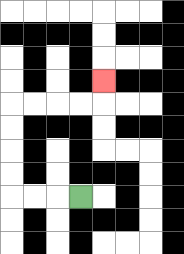{'start': '[3, 8]', 'end': '[4, 3]', 'path_directions': 'L,L,L,U,U,U,U,R,R,R,R,U', 'path_coordinates': '[[3, 8], [2, 8], [1, 8], [0, 8], [0, 7], [0, 6], [0, 5], [0, 4], [1, 4], [2, 4], [3, 4], [4, 4], [4, 3]]'}